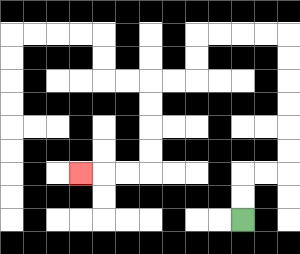{'start': '[10, 9]', 'end': '[3, 7]', 'path_directions': 'U,U,R,R,U,U,U,U,U,U,L,L,L,L,D,D,L,L,D,D,D,D,L,L,L', 'path_coordinates': '[[10, 9], [10, 8], [10, 7], [11, 7], [12, 7], [12, 6], [12, 5], [12, 4], [12, 3], [12, 2], [12, 1], [11, 1], [10, 1], [9, 1], [8, 1], [8, 2], [8, 3], [7, 3], [6, 3], [6, 4], [6, 5], [6, 6], [6, 7], [5, 7], [4, 7], [3, 7]]'}